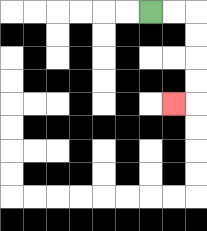{'start': '[6, 0]', 'end': '[7, 4]', 'path_directions': 'R,R,D,D,D,D,L', 'path_coordinates': '[[6, 0], [7, 0], [8, 0], [8, 1], [8, 2], [8, 3], [8, 4], [7, 4]]'}